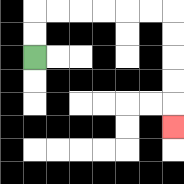{'start': '[1, 2]', 'end': '[7, 5]', 'path_directions': 'U,U,R,R,R,R,R,R,D,D,D,D,D', 'path_coordinates': '[[1, 2], [1, 1], [1, 0], [2, 0], [3, 0], [4, 0], [5, 0], [6, 0], [7, 0], [7, 1], [7, 2], [7, 3], [7, 4], [7, 5]]'}